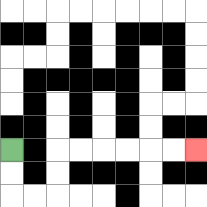{'start': '[0, 6]', 'end': '[8, 6]', 'path_directions': 'D,D,R,R,U,U,R,R,R,R,R,R', 'path_coordinates': '[[0, 6], [0, 7], [0, 8], [1, 8], [2, 8], [2, 7], [2, 6], [3, 6], [4, 6], [5, 6], [6, 6], [7, 6], [8, 6]]'}